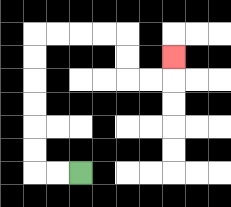{'start': '[3, 7]', 'end': '[7, 2]', 'path_directions': 'L,L,U,U,U,U,U,U,R,R,R,R,D,D,R,R,U', 'path_coordinates': '[[3, 7], [2, 7], [1, 7], [1, 6], [1, 5], [1, 4], [1, 3], [1, 2], [1, 1], [2, 1], [3, 1], [4, 1], [5, 1], [5, 2], [5, 3], [6, 3], [7, 3], [7, 2]]'}